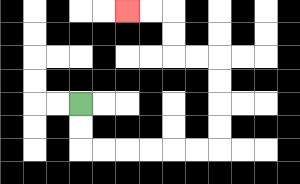{'start': '[3, 4]', 'end': '[5, 0]', 'path_directions': 'D,D,R,R,R,R,R,R,U,U,U,U,L,L,U,U,L,L', 'path_coordinates': '[[3, 4], [3, 5], [3, 6], [4, 6], [5, 6], [6, 6], [7, 6], [8, 6], [9, 6], [9, 5], [9, 4], [9, 3], [9, 2], [8, 2], [7, 2], [7, 1], [7, 0], [6, 0], [5, 0]]'}